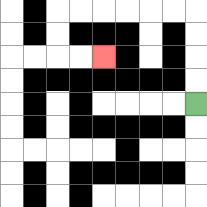{'start': '[8, 4]', 'end': '[4, 2]', 'path_directions': 'U,U,U,U,L,L,L,L,L,L,D,D,R,R', 'path_coordinates': '[[8, 4], [8, 3], [8, 2], [8, 1], [8, 0], [7, 0], [6, 0], [5, 0], [4, 0], [3, 0], [2, 0], [2, 1], [2, 2], [3, 2], [4, 2]]'}